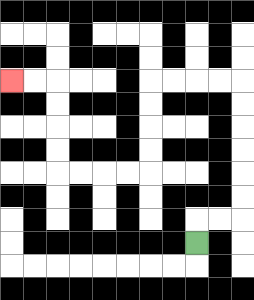{'start': '[8, 10]', 'end': '[0, 3]', 'path_directions': 'U,R,R,U,U,U,U,U,U,L,L,L,L,D,D,D,D,L,L,L,L,U,U,U,U,L,L', 'path_coordinates': '[[8, 10], [8, 9], [9, 9], [10, 9], [10, 8], [10, 7], [10, 6], [10, 5], [10, 4], [10, 3], [9, 3], [8, 3], [7, 3], [6, 3], [6, 4], [6, 5], [6, 6], [6, 7], [5, 7], [4, 7], [3, 7], [2, 7], [2, 6], [2, 5], [2, 4], [2, 3], [1, 3], [0, 3]]'}